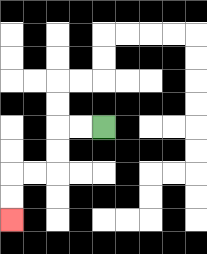{'start': '[4, 5]', 'end': '[0, 9]', 'path_directions': 'L,L,D,D,L,L,D,D', 'path_coordinates': '[[4, 5], [3, 5], [2, 5], [2, 6], [2, 7], [1, 7], [0, 7], [0, 8], [0, 9]]'}